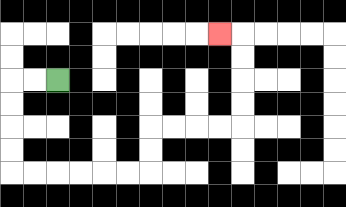{'start': '[2, 3]', 'end': '[9, 1]', 'path_directions': 'L,L,D,D,D,D,R,R,R,R,R,R,U,U,R,R,R,R,U,U,U,U,L', 'path_coordinates': '[[2, 3], [1, 3], [0, 3], [0, 4], [0, 5], [0, 6], [0, 7], [1, 7], [2, 7], [3, 7], [4, 7], [5, 7], [6, 7], [6, 6], [6, 5], [7, 5], [8, 5], [9, 5], [10, 5], [10, 4], [10, 3], [10, 2], [10, 1], [9, 1]]'}